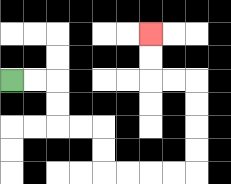{'start': '[0, 3]', 'end': '[6, 1]', 'path_directions': 'R,R,D,D,R,R,D,D,R,R,R,R,U,U,U,U,L,L,U,U', 'path_coordinates': '[[0, 3], [1, 3], [2, 3], [2, 4], [2, 5], [3, 5], [4, 5], [4, 6], [4, 7], [5, 7], [6, 7], [7, 7], [8, 7], [8, 6], [8, 5], [8, 4], [8, 3], [7, 3], [6, 3], [6, 2], [6, 1]]'}